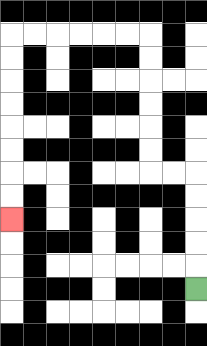{'start': '[8, 12]', 'end': '[0, 9]', 'path_directions': 'U,U,U,U,U,L,L,U,U,U,U,U,U,L,L,L,L,L,L,D,D,D,D,D,D,D,D', 'path_coordinates': '[[8, 12], [8, 11], [8, 10], [8, 9], [8, 8], [8, 7], [7, 7], [6, 7], [6, 6], [6, 5], [6, 4], [6, 3], [6, 2], [6, 1], [5, 1], [4, 1], [3, 1], [2, 1], [1, 1], [0, 1], [0, 2], [0, 3], [0, 4], [0, 5], [0, 6], [0, 7], [0, 8], [0, 9]]'}